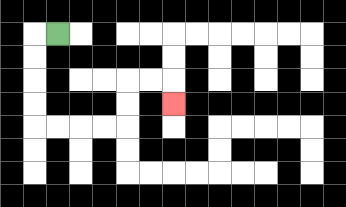{'start': '[2, 1]', 'end': '[7, 4]', 'path_directions': 'L,D,D,D,D,R,R,R,R,U,U,R,R,D', 'path_coordinates': '[[2, 1], [1, 1], [1, 2], [1, 3], [1, 4], [1, 5], [2, 5], [3, 5], [4, 5], [5, 5], [5, 4], [5, 3], [6, 3], [7, 3], [7, 4]]'}